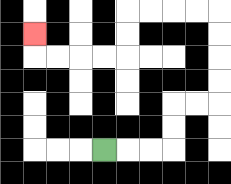{'start': '[4, 6]', 'end': '[1, 1]', 'path_directions': 'R,R,R,U,U,R,R,U,U,U,U,L,L,L,L,D,D,L,L,L,L,U', 'path_coordinates': '[[4, 6], [5, 6], [6, 6], [7, 6], [7, 5], [7, 4], [8, 4], [9, 4], [9, 3], [9, 2], [9, 1], [9, 0], [8, 0], [7, 0], [6, 0], [5, 0], [5, 1], [5, 2], [4, 2], [3, 2], [2, 2], [1, 2], [1, 1]]'}